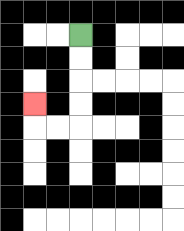{'start': '[3, 1]', 'end': '[1, 4]', 'path_directions': 'D,D,D,D,L,L,U', 'path_coordinates': '[[3, 1], [3, 2], [3, 3], [3, 4], [3, 5], [2, 5], [1, 5], [1, 4]]'}